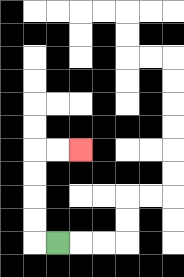{'start': '[2, 10]', 'end': '[3, 6]', 'path_directions': 'L,U,U,U,U,R,R', 'path_coordinates': '[[2, 10], [1, 10], [1, 9], [1, 8], [1, 7], [1, 6], [2, 6], [3, 6]]'}